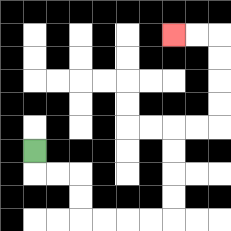{'start': '[1, 6]', 'end': '[7, 1]', 'path_directions': 'D,R,R,D,D,R,R,R,R,U,U,U,U,R,R,U,U,U,U,L,L', 'path_coordinates': '[[1, 6], [1, 7], [2, 7], [3, 7], [3, 8], [3, 9], [4, 9], [5, 9], [6, 9], [7, 9], [7, 8], [7, 7], [7, 6], [7, 5], [8, 5], [9, 5], [9, 4], [9, 3], [9, 2], [9, 1], [8, 1], [7, 1]]'}